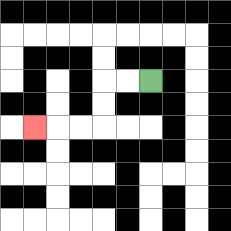{'start': '[6, 3]', 'end': '[1, 5]', 'path_directions': 'L,L,D,D,L,L,L', 'path_coordinates': '[[6, 3], [5, 3], [4, 3], [4, 4], [4, 5], [3, 5], [2, 5], [1, 5]]'}